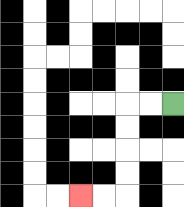{'start': '[7, 4]', 'end': '[3, 8]', 'path_directions': 'L,L,D,D,D,D,L,L', 'path_coordinates': '[[7, 4], [6, 4], [5, 4], [5, 5], [5, 6], [5, 7], [5, 8], [4, 8], [3, 8]]'}